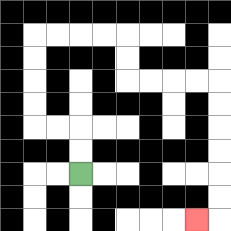{'start': '[3, 7]', 'end': '[8, 9]', 'path_directions': 'U,U,L,L,U,U,U,U,R,R,R,R,D,D,R,R,R,R,D,D,D,D,D,D,L', 'path_coordinates': '[[3, 7], [3, 6], [3, 5], [2, 5], [1, 5], [1, 4], [1, 3], [1, 2], [1, 1], [2, 1], [3, 1], [4, 1], [5, 1], [5, 2], [5, 3], [6, 3], [7, 3], [8, 3], [9, 3], [9, 4], [9, 5], [9, 6], [9, 7], [9, 8], [9, 9], [8, 9]]'}